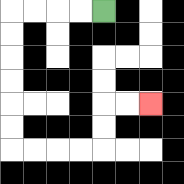{'start': '[4, 0]', 'end': '[6, 4]', 'path_directions': 'L,L,L,L,D,D,D,D,D,D,R,R,R,R,U,U,R,R', 'path_coordinates': '[[4, 0], [3, 0], [2, 0], [1, 0], [0, 0], [0, 1], [0, 2], [0, 3], [0, 4], [0, 5], [0, 6], [1, 6], [2, 6], [3, 6], [4, 6], [4, 5], [4, 4], [5, 4], [6, 4]]'}